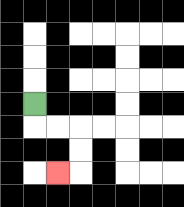{'start': '[1, 4]', 'end': '[2, 7]', 'path_directions': 'D,R,R,D,D,L', 'path_coordinates': '[[1, 4], [1, 5], [2, 5], [3, 5], [3, 6], [3, 7], [2, 7]]'}